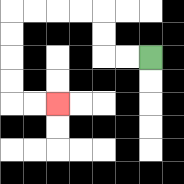{'start': '[6, 2]', 'end': '[2, 4]', 'path_directions': 'L,L,U,U,L,L,L,L,D,D,D,D,R,R', 'path_coordinates': '[[6, 2], [5, 2], [4, 2], [4, 1], [4, 0], [3, 0], [2, 0], [1, 0], [0, 0], [0, 1], [0, 2], [0, 3], [0, 4], [1, 4], [2, 4]]'}